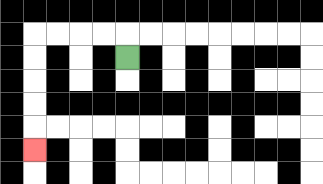{'start': '[5, 2]', 'end': '[1, 6]', 'path_directions': 'U,L,L,L,L,D,D,D,D,D', 'path_coordinates': '[[5, 2], [5, 1], [4, 1], [3, 1], [2, 1], [1, 1], [1, 2], [1, 3], [1, 4], [1, 5], [1, 6]]'}